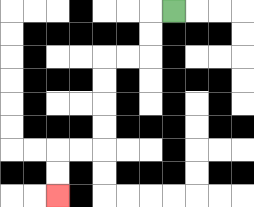{'start': '[7, 0]', 'end': '[2, 8]', 'path_directions': 'L,D,D,L,L,D,D,D,D,L,L,D,D', 'path_coordinates': '[[7, 0], [6, 0], [6, 1], [6, 2], [5, 2], [4, 2], [4, 3], [4, 4], [4, 5], [4, 6], [3, 6], [2, 6], [2, 7], [2, 8]]'}